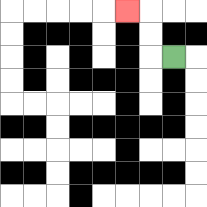{'start': '[7, 2]', 'end': '[5, 0]', 'path_directions': 'L,U,U,L', 'path_coordinates': '[[7, 2], [6, 2], [6, 1], [6, 0], [5, 0]]'}